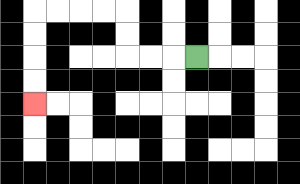{'start': '[8, 2]', 'end': '[1, 4]', 'path_directions': 'L,L,L,U,U,L,L,L,L,D,D,D,D', 'path_coordinates': '[[8, 2], [7, 2], [6, 2], [5, 2], [5, 1], [5, 0], [4, 0], [3, 0], [2, 0], [1, 0], [1, 1], [1, 2], [1, 3], [1, 4]]'}